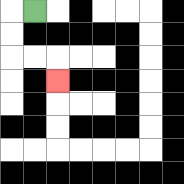{'start': '[1, 0]', 'end': '[2, 3]', 'path_directions': 'L,D,D,R,R,D', 'path_coordinates': '[[1, 0], [0, 0], [0, 1], [0, 2], [1, 2], [2, 2], [2, 3]]'}